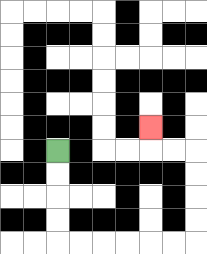{'start': '[2, 6]', 'end': '[6, 5]', 'path_directions': 'D,D,D,D,R,R,R,R,R,R,U,U,U,U,L,L,U', 'path_coordinates': '[[2, 6], [2, 7], [2, 8], [2, 9], [2, 10], [3, 10], [4, 10], [5, 10], [6, 10], [7, 10], [8, 10], [8, 9], [8, 8], [8, 7], [8, 6], [7, 6], [6, 6], [6, 5]]'}